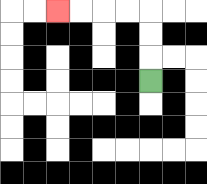{'start': '[6, 3]', 'end': '[2, 0]', 'path_directions': 'U,U,U,L,L,L,L', 'path_coordinates': '[[6, 3], [6, 2], [6, 1], [6, 0], [5, 0], [4, 0], [3, 0], [2, 0]]'}